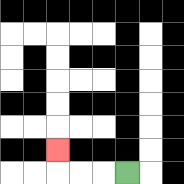{'start': '[5, 7]', 'end': '[2, 6]', 'path_directions': 'L,L,L,U', 'path_coordinates': '[[5, 7], [4, 7], [3, 7], [2, 7], [2, 6]]'}